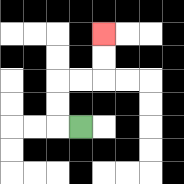{'start': '[3, 5]', 'end': '[4, 1]', 'path_directions': 'L,U,U,R,R,U,U', 'path_coordinates': '[[3, 5], [2, 5], [2, 4], [2, 3], [3, 3], [4, 3], [4, 2], [4, 1]]'}